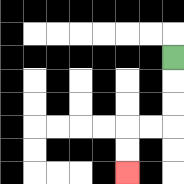{'start': '[7, 2]', 'end': '[5, 7]', 'path_directions': 'D,D,D,L,L,D,D', 'path_coordinates': '[[7, 2], [7, 3], [7, 4], [7, 5], [6, 5], [5, 5], [5, 6], [5, 7]]'}